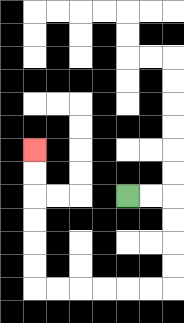{'start': '[5, 8]', 'end': '[1, 6]', 'path_directions': 'R,R,D,D,D,D,L,L,L,L,L,L,U,U,U,U,U,U', 'path_coordinates': '[[5, 8], [6, 8], [7, 8], [7, 9], [7, 10], [7, 11], [7, 12], [6, 12], [5, 12], [4, 12], [3, 12], [2, 12], [1, 12], [1, 11], [1, 10], [1, 9], [1, 8], [1, 7], [1, 6]]'}